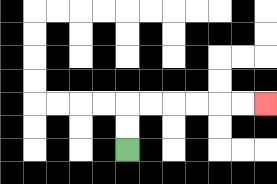{'start': '[5, 6]', 'end': '[11, 4]', 'path_directions': 'U,U,R,R,R,R,R,R', 'path_coordinates': '[[5, 6], [5, 5], [5, 4], [6, 4], [7, 4], [8, 4], [9, 4], [10, 4], [11, 4]]'}